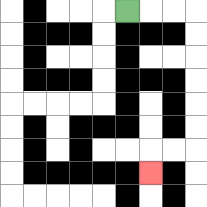{'start': '[5, 0]', 'end': '[6, 7]', 'path_directions': 'R,R,R,D,D,D,D,D,D,L,L,D', 'path_coordinates': '[[5, 0], [6, 0], [7, 0], [8, 0], [8, 1], [8, 2], [8, 3], [8, 4], [8, 5], [8, 6], [7, 6], [6, 6], [6, 7]]'}